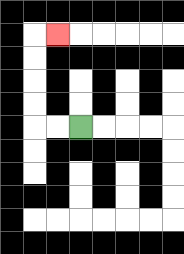{'start': '[3, 5]', 'end': '[2, 1]', 'path_directions': 'L,L,U,U,U,U,R', 'path_coordinates': '[[3, 5], [2, 5], [1, 5], [1, 4], [1, 3], [1, 2], [1, 1], [2, 1]]'}